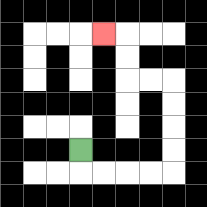{'start': '[3, 6]', 'end': '[4, 1]', 'path_directions': 'D,R,R,R,R,U,U,U,U,L,L,U,U,L', 'path_coordinates': '[[3, 6], [3, 7], [4, 7], [5, 7], [6, 7], [7, 7], [7, 6], [7, 5], [7, 4], [7, 3], [6, 3], [5, 3], [5, 2], [5, 1], [4, 1]]'}